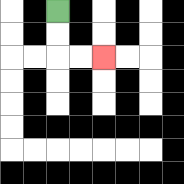{'start': '[2, 0]', 'end': '[4, 2]', 'path_directions': 'D,D,R,R', 'path_coordinates': '[[2, 0], [2, 1], [2, 2], [3, 2], [4, 2]]'}